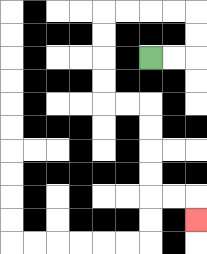{'start': '[6, 2]', 'end': '[8, 9]', 'path_directions': 'R,R,U,U,L,L,L,L,D,D,D,D,R,R,D,D,D,D,R,R,D', 'path_coordinates': '[[6, 2], [7, 2], [8, 2], [8, 1], [8, 0], [7, 0], [6, 0], [5, 0], [4, 0], [4, 1], [4, 2], [4, 3], [4, 4], [5, 4], [6, 4], [6, 5], [6, 6], [6, 7], [6, 8], [7, 8], [8, 8], [8, 9]]'}